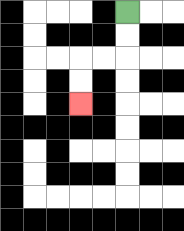{'start': '[5, 0]', 'end': '[3, 4]', 'path_directions': 'D,D,L,L,D,D', 'path_coordinates': '[[5, 0], [5, 1], [5, 2], [4, 2], [3, 2], [3, 3], [3, 4]]'}